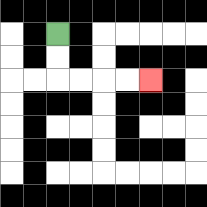{'start': '[2, 1]', 'end': '[6, 3]', 'path_directions': 'D,D,R,R,R,R', 'path_coordinates': '[[2, 1], [2, 2], [2, 3], [3, 3], [4, 3], [5, 3], [6, 3]]'}